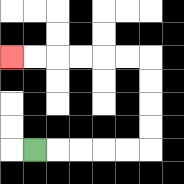{'start': '[1, 6]', 'end': '[0, 2]', 'path_directions': 'R,R,R,R,R,U,U,U,U,L,L,L,L,L,L', 'path_coordinates': '[[1, 6], [2, 6], [3, 6], [4, 6], [5, 6], [6, 6], [6, 5], [6, 4], [6, 3], [6, 2], [5, 2], [4, 2], [3, 2], [2, 2], [1, 2], [0, 2]]'}